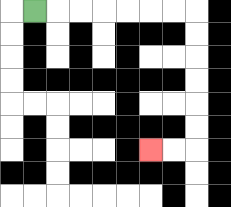{'start': '[1, 0]', 'end': '[6, 6]', 'path_directions': 'R,R,R,R,R,R,R,D,D,D,D,D,D,L,L', 'path_coordinates': '[[1, 0], [2, 0], [3, 0], [4, 0], [5, 0], [6, 0], [7, 0], [8, 0], [8, 1], [8, 2], [8, 3], [8, 4], [8, 5], [8, 6], [7, 6], [6, 6]]'}